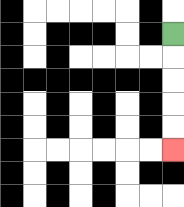{'start': '[7, 1]', 'end': '[7, 6]', 'path_directions': 'D,D,D,D,D', 'path_coordinates': '[[7, 1], [7, 2], [7, 3], [7, 4], [7, 5], [7, 6]]'}